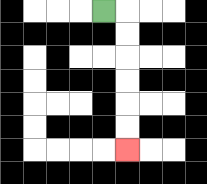{'start': '[4, 0]', 'end': '[5, 6]', 'path_directions': 'R,D,D,D,D,D,D', 'path_coordinates': '[[4, 0], [5, 0], [5, 1], [5, 2], [5, 3], [5, 4], [5, 5], [5, 6]]'}